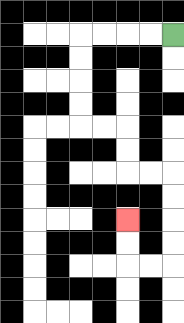{'start': '[7, 1]', 'end': '[5, 9]', 'path_directions': 'L,L,L,L,D,D,D,D,R,R,D,D,R,R,D,D,D,D,L,L,U,U', 'path_coordinates': '[[7, 1], [6, 1], [5, 1], [4, 1], [3, 1], [3, 2], [3, 3], [3, 4], [3, 5], [4, 5], [5, 5], [5, 6], [5, 7], [6, 7], [7, 7], [7, 8], [7, 9], [7, 10], [7, 11], [6, 11], [5, 11], [5, 10], [5, 9]]'}